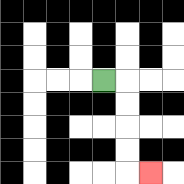{'start': '[4, 3]', 'end': '[6, 7]', 'path_directions': 'R,D,D,D,D,R', 'path_coordinates': '[[4, 3], [5, 3], [5, 4], [5, 5], [5, 6], [5, 7], [6, 7]]'}